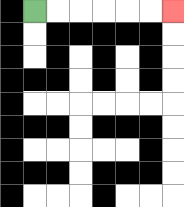{'start': '[1, 0]', 'end': '[7, 0]', 'path_directions': 'R,R,R,R,R,R', 'path_coordinates': '[[1, 0], [2, 0], [3, 0], [4, 0], [5, 0], [6, 0], [7, 0]]'}